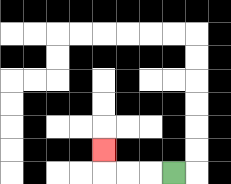{'start': '[7, 7]', 'end': '[4, 6]', 'path_directions': 'L,L,L,U', 'path_coordinates': '[[7, 7], [6, 7], [5, 7], [4, 7], [4, 6]]'}